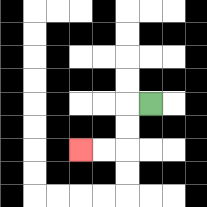{'start': '[6, 4]', 'end': '[3, 6]', 'path_directions': 'L,D,D,L,L', 'path_coordinates': '[[6, 4], [5, 4], [5, 5], [5, 6], [4, 6], [3, 6]]'}